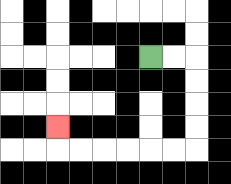{'start': '[6, 2]', 'end': '[2, 5]', 'path_directions': 'R,R,D,D,D,D,L,L,L,L,L,L,U', 'path_coordinates': '[[6, 2], [7, 2], [8, 2], [8, 3], [8, 4], [8, 5], [8, 6], [7, 6], [6, 6], [5, 6], [4, 6], [3, 6], [2, 6], [2, 5]]'}